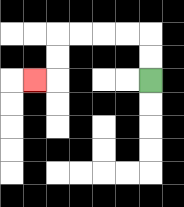{'start': '[6, 3]', 'end': '[1, 3]', 'path_directions': 'U,U,L,L,L,L,D,D,L', 'path_coordinates': '[[6, 3], [6, 2], [6, 1], [5, 1], [4, 1], [3, 1], [2, 1], [2, 2], [2, 3], [1, 3]]'}